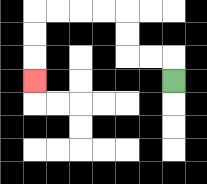{'start': '[7, 3]', 'end': '[1, 3]', 'path_directions': 'U,L,L,U,U,L,L,L,L,D,D,D', 'path_coordinates': '[[7, 3], [7, 2], [6, 2], [5, 2], [5, 1], [5, 0], [4, 0], [3, 0], [2, 0], [1, 0], [1, 1], [1, 2], [1, 3]]'}